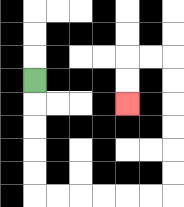{'start': '[1, 3]', 'end': '[5, 4]', 'path_directions': 'D,D,D,D,D,R,R,R,R,R,R,U,U,U,U,U,U,L,L,D,D', 'path_coordinates': '[[1, 3], [1, 4], [1, 5], [1, 6], [1, 7], [1, 8], [2, 8], [3, 8], [4, 8], [5, 8], [6, 8], [7, 8], [7, 7], [7, 6], [7, 5], [7, 4], [7, 3], [7, 2], [6, 2], [5, 2], [5, 3], [5, 4]]'}